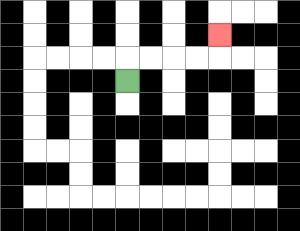{'start': '[5, 3]', 'end': '[9, 1]', 'path_directions': 'U,R,R,R,R,U', 'path_coordinates': '[[5, 3], [5, 2], [6, 2], [7, 2], [8, 2], [9, 2], [9, 1]]'}